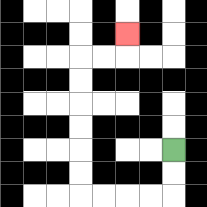{'start': '[7, 6]', 'end': '[5, 1]', 'path_directions': 'D,D,L,L,L,L,U,U,U,U,U,U,R,R,U', 'path_coordinates': '[[7, 6], [7, 7], [7, 8], [6, 8], [5, 8], [4, 8], [3, 8], [3, 7], [3, 6], [3, 5], [3, 4], [3, 3], [3, 2], [4, 2], [5, 2], [5, 1]]'}